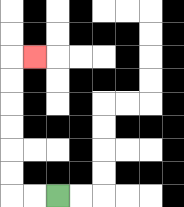{'start': '[2, 8]', 'end': '[1, 2]', 'path_directions': 'L,L,U,U,U,U,U,U,R', 'path_coordinates': '[[2, 8], [1, 8], [0, 8], [0, 7], [0, 6], [0, 5], [0, 4], [0, 3], [0, 2], [1, 2]]'}